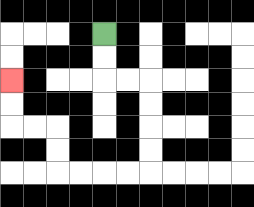{'start': '[4, 1]', 'end': '[0, 3]', 'path_directions': 'D,D,R,R,D,D,D,D,L,L,L,L,U,U,L,L,U,U', 'path_coordinates': '[[4, 1], [4, 2], [4, 3], [5, 3], [6, 3], [6, 4], [6, 5], [6, 6], [6, 7], [5, 7], [4, 7], [3, 7], [2, 7], [2, 6], [2, 5], [1, 5], [0, 5], [0, 4], [0, 3]]'}